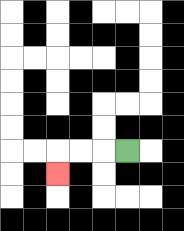{'start': '[5, 6]', 'end': '[2, 7]', 'path_directions': 'L,L,L,D', 'path_coordinates': '[[5, 6], [4, 6], [3, 6], [2, 6], [2, 7]]'}